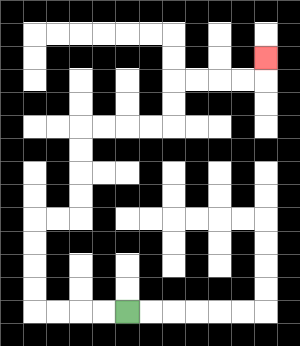{'start': '[5, 13]', 'end': '[11, 2]', 'path_directions': 'L,L,L,L,U,U,U,U,R,R,U,U,U,U,R,R,R,R,U,U,R,R,R,R,U', 'path_coordinates': '[[5, 13], [4, 13], [3, 13], [2, 13], [1, 13], [1, 12], [1, 11], [1, 10], [1, 9], [2, 9], [3, 9], [3, 8], [3, 7], [3, 6], [3, 5], [4, 5], [5, 5], [6, 5], [7, 5], [7, 4], [7, 3], [8, 3], [9, 3], [10, 3], [11, 3], [11, 2]]'}